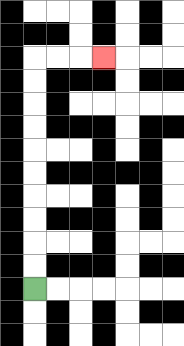{'start': '[1, 12]', 'end': '[4, 2]', 'path_directions': 'U,U,U,U,U,U,U,U,U,U,R,R,R', 'path_coordinates': '[[1, 12], [1, 11], [1, 10], [1, 9], [1, 8], [1, 7], [1, 6], [1, 5], [1, 4], [1, 3], [1, 2], [2, 2], [3, 2], [4, 2]]'}